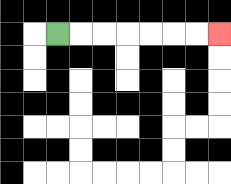{'start': '[2, 1]', 'end': '[9, 1]', 'path_directions': 'R,R,R,R,R,R,R', 'path_coordinates': '[[2, 1], [3, 1], [4, 1], [5, 1], [6, 1], [7, 1], [8, 1], [9, 1]]'}